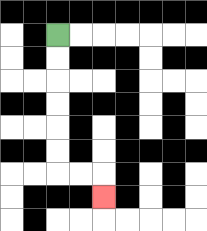{'start': '[2, 1]', 'end': '[4, 8]', 'path_directions': 'D,D,D,D,D,D,R,R,D', 'path_coordinates': '[[2, 1], [2, 2], [2, 3], [2, 4], [2, 5], [2, 6], [2, 7], [3, 7], [4, 7], [4, 8]]'}